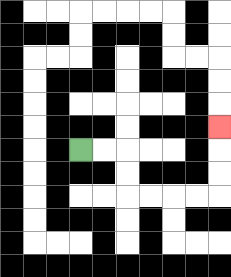{'start': '[3, 6]', 'end': '[9, 5]', 'path_directions': 'R,R,D,D,R,R,R,R,U,U,U', 'path_coordinates': '[[3, 6], [4, 6], [5, 6], [5, 7], [5, 8], [6, 8], [7, 8], [8, 8], [9, 8], [9, 7], [9, 6], [9, 5]]'}